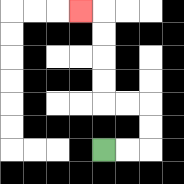{'start': '[4, 6]', 'end': '[3, 0]', 'path_directions': 'R,R,U,U,L,L,U,U,U,U,L', 'path_coordinates': '[[4, 6], [5, 6], [6, 6], [6, 5], [6, 4], [5, 4], [4, 4], [4, 3], [4, 2], [4, 1], [4, 0], [3, 0]]'}